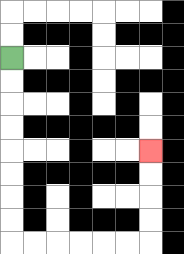{'start': '[0, 2]', 'end': '[6, 6]', 'path_directions': 'D,D,D,D,D,D,D,D,R,R,R,R,R,R,U,U,U,U', 'path_coordinates': '[[0, 2], [0, 3], [0, 4], [0, 5], [0, 6], [0, 7], [0, 8], [0, 9], [0, 10], [1, 10], [2, 10], [3, 10], [4, 10], [5, 10], [6, 10], [6, 9], [6, 8], [6, 7], [6, 6]]'}